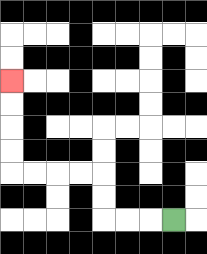{'start': '[7, 9]', 'end': '[0, 3]', 'path_directions': 'L,L,L,U,U,L,L,L,L,U,U,U,U', 'path_coordinates': '[[7, 9], [6, 9], [5, 9], [4, 9], [4, 8], [4, 7], [3, 7], [2, 7], [1, 7], [0, 7], [0, 6], [0, 5], [0, 4], [0, 3]]'}